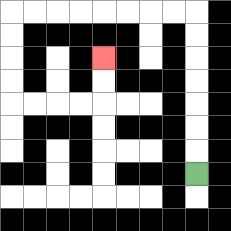{'start': '[8, 7]', 'end': '[4, 2]', 'path_directions': 'U,U,U,U,U,U,U,L,L,L,L,L,L,L,L,D,D,D,D,R,R,R,R,U,U', 'path_coordinates': '[[8, 7], [8, 6], [8, 5], [8, 4], [8, 3], [8, 2], [8, 1], [8, 0], [7, 0], [6, 0], [5, 0], [4, 0], [3, 0], [2, 0], [1, 0], [0, 0], [0, 1], [0, 2], [0, 3], [0, 4], [1, 4], [2, 4], [3, 4], [4, 4], [4, 3], [4, 2]]'}